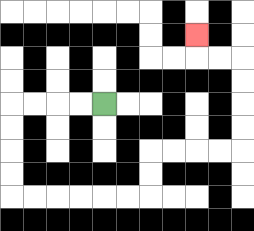{'start': '[4, 4]', 'end': '[8, 1]', 'path_directions': 'L,L,L,L,D,D,D,D,R,R,R,R,R,R,U,U,R,R,R,R,U,U,U,U,L,L,U', 'path_coordinates': '[[4, 4], [3, 4], [2, 4], [1, 4], [0, 4], [0, 5], [0, 6], [0, 7], [0, 8], [1, 8], [2, 8], [3, 8], [4, 8], [5, 8], [6, 8], [6, 7], [6, 6], [7, 6], [8, 6], [9, 6], [10, 6], [10, 5], [10, 4], [10, 3], [10, 2], [9, 2], [8, 2], [8, 1]]'}